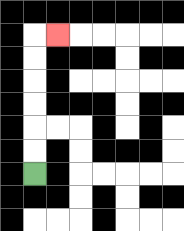{'start': '[1, 7]', 'end': '[2, 1]', 'path_directions': 'U,U,U,U,U,U,R', 'path_coordinates': '[[1, 7], [1, 6], [1, 5], [1, 4], [1, 3], [1, 2], [1, 1], [2, 1]]'}